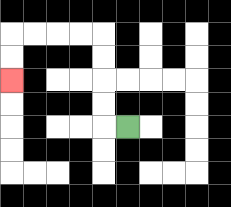{'start': '[5, 5]', 'end': '[0, 3]', 'path_directions': 'L,U,U,U,U,L,L,L,L,D,D', 'path_coordinates': '[[5, 5], [4, 5], [4, 4], [4, 3], [4, 2], [4, 1], [3, 1], [2, 1], [1, 1], [0, 1], [0, 2], [0, 3]]'}